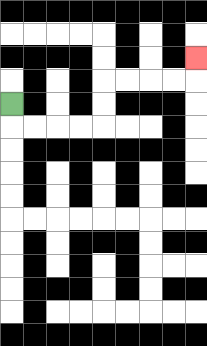{'start': '[0, 4]', 'end': '[8, 2]', 'path_directions': 'D,R,R,R,R,U,U,R,R,R,R,U', 'path_coordinates': '[[0, 4], [0, 5], [1, 5], [2, 5], [3, 5], [4, 5], [4, 4], [4, 3], [5, 3], [6, 3], [7, 3], [8, 3], [8, 2]]'}